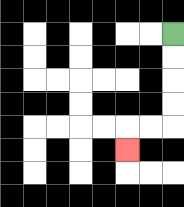{'start': '[7, 1]', 'end': '[5, 6]', 'path_directions': 'D,D,D,D,L,L,D', 'path_coordinates': '[[7, 1], [7, 2], [7, 3], [7, 4], [7, 5], [6, 5], [5, 5], [5, 6]]'}